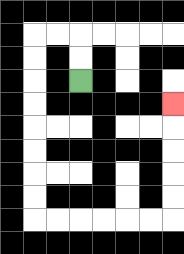{'start': '[3, 3]', 'end': '[7, 4]', 'path_directions': 'U,U,L,L,D,D,D,D,D,D,D,D,R,R,R,R,R,R,U,U,U,U,U', 'path_coordinates': '[[3, 3], [3, 2], [3, 1], [2, 1], [1, 1], [1, 2], [1, 3], [1, 4], [1, 5], [1, 6], [1, 7], [1, 8], [1, 9], [2, 9], [3, 9], [4, 9], [5, 9], [6, 9], [7, 9], [7, 8], [7, 7], [7, 6], [7, 5], [7, 4]]'}